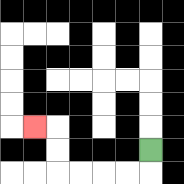{'start': '[6, 6]', 'end': '[1, 5]', 'path_directions': 'D,L,L,L,L,U,U,L', 'path_coordinates': '[[6, 6], [6, 7], [5, 7], [4, 7], [3, 7], [2, 7], [2, 6], [2, 5], [1, 5]]'}